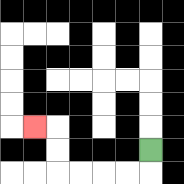{'start': '[6, 6]', 'end': '[1, 5]', 'path_directions': 'D,L,L,L,L,U,U,L', 'path_coordinates': '[[6, 6], [6, 7], [5, 7], [4, 7], [3, 7], [2, 7], [2, 6], [2, 5], [1, 5]]'}